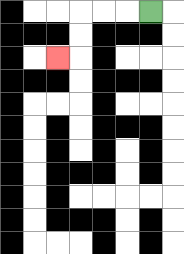{'start': '[6, 0]', 'end': '[2, 2]', 'path_directions': 'L,L,L,D,D,L', 'path_coordinates': '[[6, 0], [5, 0], [4, 0], [3, 0], [3, 1], [3, 2], [2, 2]]'}